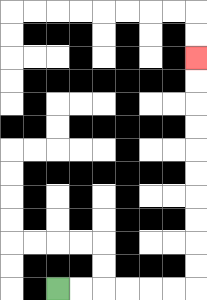{'start': '[2, 12]', 'end': '[8, 2]', 'path_directions': 'R,R,R,R,R,R,U,U,U,U,U,U,U,U,U,U', 'path_coordinates': '[[2, 12], [3, 12], [4, 12], [5, 12], [6, 12], [7, 12], [8, 12], [8, 11], [8, 10], [8, 9], [8, 8], [8, 7], [8, 6], [8, 5], [8, 4], [8, 3], [8, 2]]'}